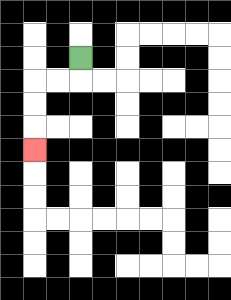{'start': '[3, 2]', 'end': '[1, 6]', 'path_directions': 'D,L,L,D,D,D', 'path_coordinates': '[[3, 2], [3, 3], [2, 3], [1, 3], [1, 4], [1, 5], [1, 6]]'}